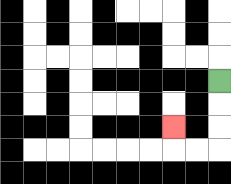{'start': '[9, 3]', 'end': '[7, 5]', 'path_directions': 'D,D,D,L,L,U', 'path_coordinates': '[[9, 3], [9, 4], [9, 5], [9, 6], [8, 6], [7, 6], [7, 5]]'}